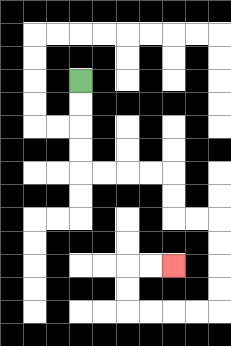{'start': '[3, 3]', 'end': '[7, 11]', 'path_directions': 'D,D,D,D,R,R,R,R,D,D,R,R,D,D,D,D,L,L,L,L,U,U,R,R', 'path_coordinates': '[[3, 3], [3, 4], [3, 5], [3, 6], [3, 7], [4, 7], [5, 7], [6, 7], [7, 7], [7, 8], [7, 9], [8, 9], [9, 9], [9, 10], [9, 11], [9, 12], [9, 13], [8, 13], [7, 13], [6, 13], [5, 13], [5, 12], [5, 11], [6, 11], [7, 11]]'}